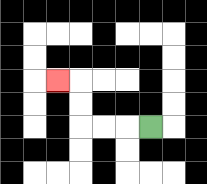{'start': '[6, 5]', 'end': '[2, 3]', 'path_directions': 'L,L,L,U,U,L', 'path_coordinates': '[[6, 5], [5, 5], [4, 5], [3, 5], [3, 4], [3, 3], [2, 3]]'}